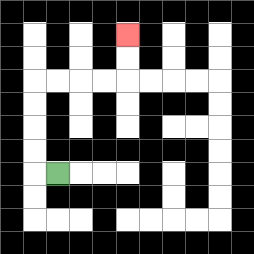{'start': '[2, 7]', 'end': '[5, 1]', 'path_directions': 'L,U,U,U,U,R,R,R,R,U,U', 'path_coordinates': '[[2, 7], [1, 7], [1, 6], [1, 5], [1, 4], [1, 3], [2, 3], [3, 3], [4, 3], [5, 3], [5, 2], [5, 1]]'}